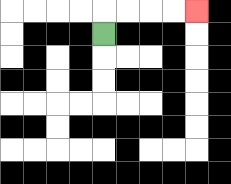{'start': '[4, 1]', 'end': '[8, 0]', 'path_directions': 'U,R,R,R,R', 'path_coordinates': '[[4, 1], [4, 0], [5, 0], [6, 0], [7, 0], [8, 0]]'}